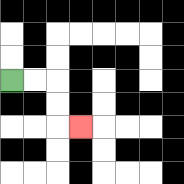{'start': '[0, 3]', 'end': '[3, 5]', 'path_directions': 'R,R,D,D,R', 'path_coordinates': '[[0, 3], [1, 3], [2, 3], [2, 4], [2, 5], [3, 5]]'}